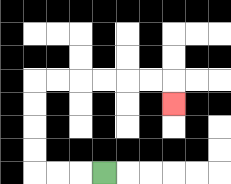{'start': '[4, 7]', 'end': '[7, 4]', 'path_directions': 'L,L,L,U,U,U,U,R,R,R,R,R,R,D', 'path_coordinates': '[[4, 7], [3, 7], [2, 7], [1, 7], [1, 6], [1, 5], [1, 4], [1, 3], [2, 3], [3, 3], [4, 3], [5, 3], [6, 3], [7, 3], [7, 4]]'}